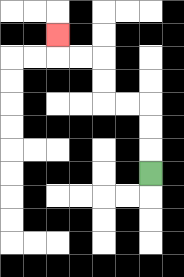{'start': '[6, 7]', 'end': '[2, 1]', 'path_directions': 'U,U,U,L,L,U,U,L,L,U', 'path_coordinates': '[[6, 7], [6, 6], [6, 5], [6, 4], [5, 4], [4, 4], [4, 3], [4, 2], [3, 2], [2, 2], [2, 1]]'}